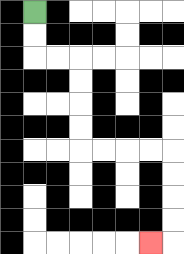{'start': '[1, 0]', 'end': '[6, 10]', 'path_directions': 'D,D,R,R,D,D,D,D,R,R,R,R,D,D,D,D,L', 'path_coordinates': '[[1, 0], [1, 1], [1, 2], [2, 2], [3, 2], [3, 3], [3, 4], [3, 5], [3, 6], [4, 6], [5, 6], [6, 6], [7, 6], [7, 7], [7, 8], [7, 9], [7, 10], [6, 10]]'}